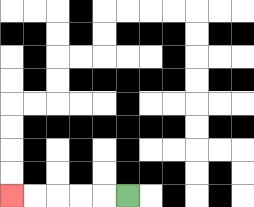{'start': '[5, 8]', 'end': '[0, 8]', 'path_directions': 'L,L,L,L,L', 'path_coordinates': '[[5, 8], [4, 8], [3, 8], [2, 8], [1, 8], [0, 8]]'}